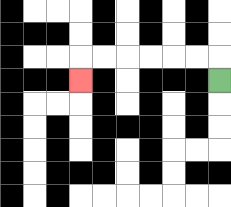{'start': '[9, 3]', 'end': '[3, 3]', 'path_directions': 'U,L,L,L,L,L,L,D', 'path_coordinates': '[[9, 3], [9, 2], [8, 2], [7, 2], [6, 2], [5, 2], [4, 2], [3, 2], [3, 3]]'}